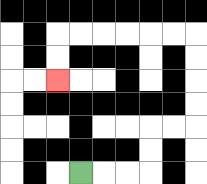{'start': '[3, 7]', 'end': '[2, 3]', 'path_directions': 'R,R,R,U,U,R,R,U,U,U,U,L,L,L,L,L,L,D,D', 'path_coordinates': '[[3, 7], [4, 7], [5, 7], [6, 7], [6, 6], [6, 5], [7, 5], [8, 5], [8, 4], [8, 3], [8, 2], [8, 1], [7, 1], [6, 1], [5, 1], [4, 1], [3, 1], [2, 1], [2, 2], [2, 3]]'}